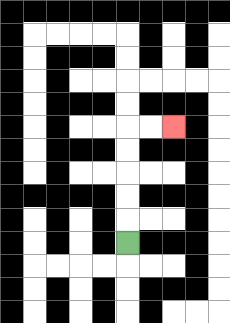{'start': '[5, 10]', 'end': '[7, 5]', 'path_directions': 'U,U,U,U,U,R,R', 'path_coordinates': '[[5, 10], [5, 9], [5, 8], [5, 7], [5, 6], [5, 5], [6, 5], [7, 5]]'}